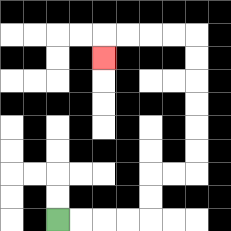{'start': '[2, 9]', 'end': '[4, 2]', 'path_directions': 'R,R,R,R,U,U,R,R,U,U,U,U,U,U,L,L,L,L,D', 'path_coordinates': '[[2, 9], [3, 9], [4, 9], [5, 9], [6, 9], [6, 8], [6, 7], [7, 7], [8, 7], [8, 6], [8, 5], [8, 4], [8, 3], [8, 2], [8, 1], [7, 1], [6, 1], [5, 1], [4, 1], [4, 2]]'}